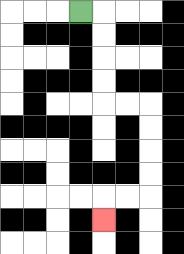{'start': '[3, 0]', 'end': '[4, 9]', 'path_directions': 'R,D,D,D,D,R,R,D,D,D,D,L,L,D', 'path_coordinates': '[[3, 0], [4, 0], [4, 1], [4, 2], [4, 3], [4, 4], [5, 4], [6, 4], [6, 5], [6, 6], [6, 7], [6, 8], [5, 8], [4, 8], [4, 9]]'}